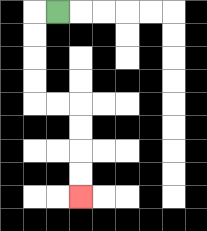{'start': '[2, 0]', 'end': '[3, 8]', 'path_directions': 'L,D,D,D,D,R,R,D,D,D,D', 'path_coordinates': '[[2, 0], [1, 0], [1, 1], [1, 2], [1, 3], [1, 4], [2, 4], [3, 4], [3, 5], [3, 6], [3, 7], [3, 8]]'}